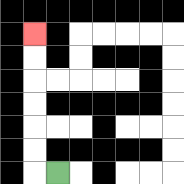{'start': '[2, 7]', 'end': '[1, 1]', 'path_directions': 'L,U,U,U,U,U,U', 'path_coordinates': '[[2, 7], [1, 7], [1, 6], [1, 5], [1, 4], [1, 3], [1, 2], [1, 1]]'}